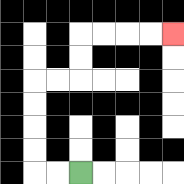{'start': '[3, 7]', 'end': '[7, 1]', 'path_directions': 'L,L,U,U,U,U,R,R,U,U,R,R,R,R', 'path_coordinates': '[[3, 7], [2, 7], [1, 7], [1, 6], [1, 5], [1, 4], [1, 3], [2, 3], [3, 3], [3, 2], [3, 1], [4, 1], [5, 1], [6, 1], [7, 1]]'}